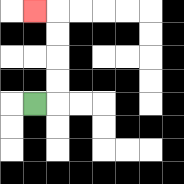{'start': '[1, 4]', 'end': '[1, 0]', 'path_directions': 'R,U,U,U,U,L', 'path_coordinates': '[[1, 4], [2, 4], [2, 3], [2, 2], [2, 1], [2, 0], [1, 0]]'}